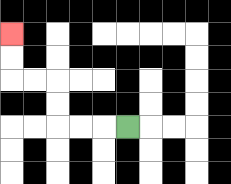{'start': '[5, 5]', 'end': '[0, 1]', 'path_directions': 'L,L,L,U,U,L,L,U,U', 'path_coordinates': '[[5, 5], [4, 5], [3, 5], [2, 5], [2, 4], [2, 3], [1, 3], [0, 3], [0, 2], [0, 1]]'}